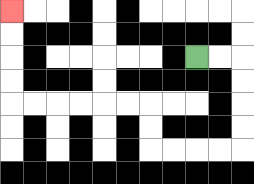{'start': '[8, 2]', 'end': '[0, 0]', 'path_directions': 'R,R,D,D,D,D,L,L,L,L,U,U,L,L,L,L,L,L,U,U,U,U', 'path_coordinates': '[[8, 2], [9, 2], [10, 2], [10, 3], [10, 4], [10, 5], [10, 6], [9, 6], [8, 6], [7, 6], [6, 6], [6, 5], [6, 4], [5, 4], [4, 4], [3, 4], [2, 4], [1, 4], [0, 4], [0, 3], [0, 2], [0, 1], [0, 0]]'}